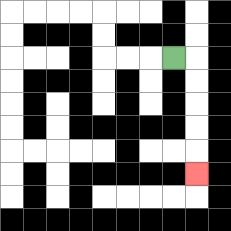{'start': '[7, 2]', 'end': '[8, 7]', 'path_directions': 'R,D,D,D,D,D', 'path_coordinates': '[[7, 2], [8, 2], [8, 3], [8, 4], [8, 5], [8, 6], [8, 7]]'}